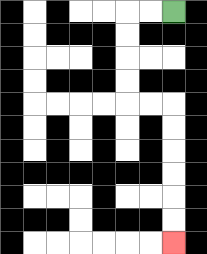{'start': '[7, 0]', 'end': '[7, 10]', 'path_directions': 'L,L,D,D,D,D,R,R,D,D,D,D,D,D', 'path_coordinates': '[[7, 0], [6, 0], [5, 0], [5, 1], [5, 2], [5, 3], [5, 4], [6, 4], [7, 4], [7, 5], [7, 6], [7, 7], [7, 8], [7, 9], [7, 10]]'}